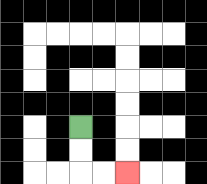{'start': '[3, 5]', 'end': '[5, 7]', 'path_directions': 'D,D,R,R', 'path_coordinates': '[[3, 5], [3, 6], [3, 7], [4, 7], [5, 7]]'}